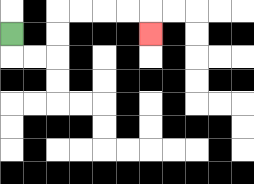{'start': '[0, 1]', 'end': '[6, 1]', 'path_directions': 'D,R,R,U,U,R,R,R,R,D', 'path_coordinates': '[[0, 1], [0, 2], [1, 2], [2, 2], [2, 1], [2, 0], [3, 0], [4, 0], [5, 0], [6, 0], [6, 1]]'}